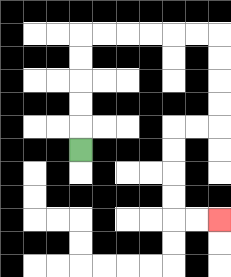{'start': '[3, 6]', 'end': '[9, 9]', 'path_directions': 'U,U,U,U,U,R,R,R,R,R,R,D,D,D,D,L,L,D,D,D,D,R,R', 'path_coordinates': '[[3, 6], [3, 5], [3, 4], [3, 3], [3, 2], [3, 1], [4, 1], [5, 1], [6, 1], [7, 1], [8, 1], [9, 1], [9, 2], [9, 3], [9, 4], [9, 5], [8, 5], [7, 5], [7, 6], [7, 7], [7, 8], [7, 9], [8, 9], [9, 9]]'}